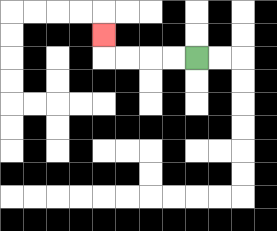{'start': '[8, 2]', 'end': '[4, 1]', 'path_directions': 'L,L,L,L,U', 'path_coordinates': '[[8, 2], [7, 2], [6, 2], [5, 2], [4, 2], [4, 1]]'}